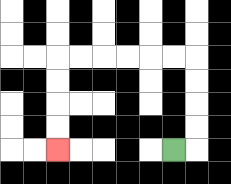{'start': '[7, 6]', 'end': '[2, 6]', 'path_directions': 'R,U,U,U,U,L,L,L,L,L,L,D,D,D,D', 'path_coordinates': '[[7, 6], [8, 6], [8, 5], [8, 4], [8, 3], [8, 2], [7, 2], [6, 2], [5, 2], [4, 2], [3, 2], [2, 2], [2, 3], [2, 4], [2, 5], [2, 6]]'}